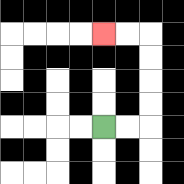{'start': '[4, 5]', 'end': '[4, 1]', 'path_directions': 'R,R,U,U,U,U,L,L', 'path_coordinates': '[[4, 5], [5, 5], [6, 5], [6, 4], [6, 3], [6, 2], [6, 1], [5, 1], [4, 1]]'}